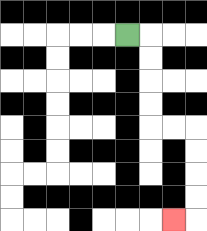{'start': '[5, 1]', 'end': '[7, 9]', 'path_directions': 'R,D,D,D,D,R,R,D,D,D,D,L', 'path_coordinates': '[[5, 1], [6, 1], [6, 2], [6, 3], [6, 4], [6, 5], [7, 5], [8, 5], [8, 6], [8, 7], [8, 8], [8, 9], [7, 9]]'}